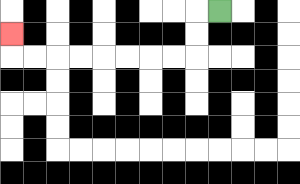{'start': '[9, 0]', 'end': '[0, 1]', 'path_directions': 'L,D,D,L,L,L,L,L,L,L,L,U', 'path_coordinates': '[[9, 0], [8, 0], [8, 1], [8, 2], [7, 2], [6, 2], [5, 2], [4, 2], [3, 2], [2, 2], [1, 2], [0, 2], [0, 1]]'}